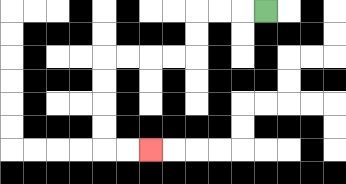{'start': '[11, 0]', 'end': '[6, 6]', 'path_directions': 'L,L,L,D,D,L,L,L,L,D,D,D,D,R,R', 'path_coordinates': '[[11, 0], [10, 0], [9, 0], [8, 0], [8, 1], [8, 2], [7, 2], [6, 2], [5, 2], [4, 2], [4, 3], [4, 4], [4, 5], [4, 6], [5, 6], [6, 6]]'}